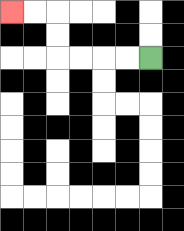{'start': '[6, 2]', 'end': '[0, 0]', 'path_directions': 'L,L,L,L,U,U,L,L', 'path_coordinates': '[[6, 2], [5, 2], [4, 2], [3, 2], [2, 2], [2, 1], [2, 0], [1, 0], [0, 0]]'}